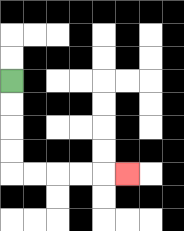{'start': '[0, 3]', 'end': '[5, 7]', 'path_directions': 'D,D,D,D,R,R,R,R,R', 'path_coordinates': '[[0, 3], [0, 4], [0, 5], [0, 6], [0, 7], [1, 7], [2, 7], [3, 7], [4, 7], [5, 7]]'}